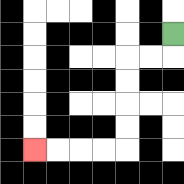{'start': '[7, 1]', 'end': '[1, 6]', 'path_directions': 'D,L,L,D,D,D,D,L,L,L,L', 'path_coordinates': '[[7, 1], [7, 2], [6, 2], [5, 2], [5, 3], [5, 4], [5, 5], [5, 6], [4, 6], [3, 6], [2, 6], [1, 6]]'}